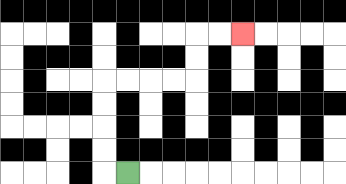{'start': '[5, 7]', 'end': '[10, 1]', 'path_directions': 'L,U,U,U,U,R,R,R,R,U,U,R,R', 'path_coordinates': '[[5, 7], [4, 7], [4, 6], [4, 5], [4, 4], [4, 3], [5, 3], [6, 3], [7, 3], [8, 3], [8, 2], [8, 1], [9, 1], [10, 1]]'}